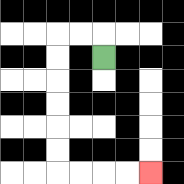{'start': '[4, 2]', 'end': '[6, 7]', 'path_directions': 'U,L,L,D,D,D,D,D,D,R,R,R,R', 'path_coordinates': '[[4, 2], [4, 1], [3, 1], [2, 1], [2, 2], [2, 3], [2, 4], [2, 5], [2, 6], [2, 7], [3, 7], [4, 7], [5, 7], [6, 7]]'}